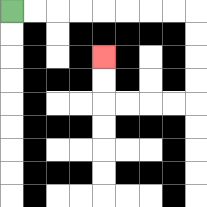{'start': '[0, 0]', 'end': '[4, 2]', 'path_directions': 'R,R,R,R,R,R,R,R,D,D,D,D,L,L,L,L,U,U', 'path_coordinates': '[[0, 0], [1, 0], [2, 0], [3, 0], [4, 0], [5, 0], [6, 0], [7, 0], [8, 0], [8, 1], [8, 2], [8, 3], [8, 4], [7, 4], [6, 4], [5, 4], [4, 4], [4, 3], [4, 2]]'}